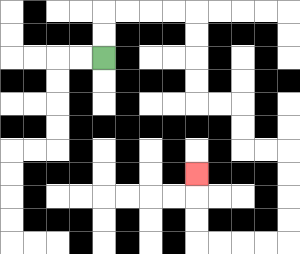{'start': '[4, 2]', 'end': '[8, 7]', 'path_directions': 'U,U,R,R,R,R,D,D,D,D,R,R,D,D,R,R,D,D,D,D,L,L,L,L,U,U,U', 'path_coordinates': '[[4, 2], [4, 1], [4, 0], [5, 0], [6, 0], [7, 0], [8, 0], [8, 1], [8, 2], [8, 3], [8, 4], [9, 4], [10, 4], [10, 5], [10, 6], [11, 6], [12, 6], [12, 7], [12, 8], [12, 9], [12, 10], [11, 10], [10, 10], [9, 10], [8, 10], [8, 9], [8, 8], [8, 7]]'}